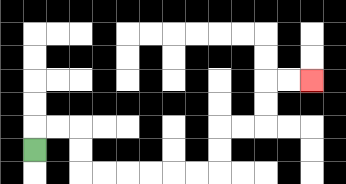{'start': '[1, 6]', 'end': '[13, 3]', 'path_directions': 'U,R,R,D,D,R,R,R,R,R,R,U,U,R,R,U,U,R,R', 'path_coordinates': '[[1, 6], [1, 5], [2, 5], [3, 5], [3, 6], [3, 7], [4, 7], [5, 7], [6, 7], [7, 7], [8, 7], [9, 7], [9, 6], [9, 5], [10, 5], [11, 5], [11, 4], [11, 3], [12, 3], [13, 3]]'}